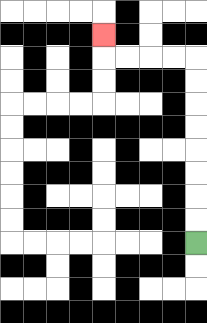{'start': '[8, 10]', 'end': '[4, 1]', 'path_directions': 'U,U,U,U,U,U,U,U,L,L,L,L,U', 'path_coordinates': '[[8, 10], [8, 9], [8, 8], [8, 7], [8, 6], [8, 5], [8, 4], [8, 3], [8, 2], [7, 2], [6, 2], [5, 2], [4, 2], [4, 1]]'}